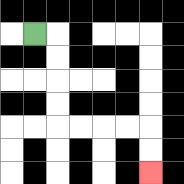{'start': '[1, 1]', 'end': '[6, 7]', 'path_directions': 'R,D,D,D,D,R,R,R,R,D,D', 'path_coordinates': '[[1, 1], [2, 1], [2, 2], [2, 3], [2, 4], [2, 5], [3, 5], [4, 5], [5, 5], [6, 5], [6, 6], [6, 7]]'}